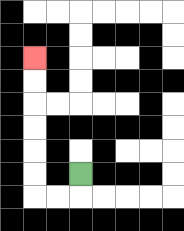{'start': '[3, 7]', 'end': '[1, 2]', 'path_directions': 'D,L,L,U,U,U,U,U,U', 'path_coordinates': '[[3, 7], [3, 8], [2, 8], [1, 8], [1, 7], [1, 6], [1, 5], [1, 4], [1, 3], [1, 2]]'}